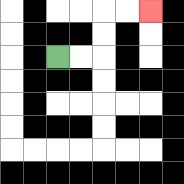{'start': '[2, 2]', 'end': '[6, 0]', 'path_directions': 'R,R,U,U,R,R', 'path_coordinates': '[[2, 2], [3, 2], [4, 2], [4, 1], [4, 0], [5, 0], [6, 0]]'}